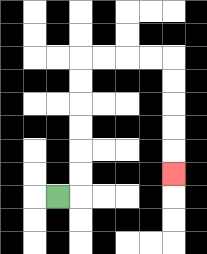{'start': '[2, 8]', 'end': '[7, 7]', 'path_directions': 'R,U,U,U,U,U,U,R,R,R,R,D,D,D,D,D', 'path_coordinates': '[[2, 8], [3, 8], [3, 7], [3, 6], [3, 5], [3, 4], [3, 3], [3, 2], [4, 2], [5, 2], [6, 2], [7, 2], [7, 3], [7, 4], [7, 5], [7, 6], [7, 7]]'}